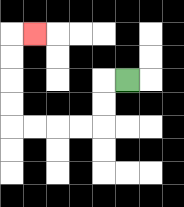{'start': '[5, 3]', 'end': '[1, 1]', 'path_directions': 'L,D,D,L,L,L,L,U,U,U,U,R', 'path_coordinates': '[[5, 3], [4, 3], [4, 4], [4, 5], [3, 5], [2, 5], [1, 5], [0, 5], [0, 4], [0, 3], [0, 2], [0, 1], [1, 1]]'}